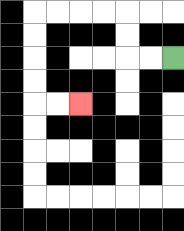{'start': '[7, 2]', 'end': '[3, 4]', 'path_directions': 'L,L,U,U,L,L,L,L,D,D,D,D,R,R', 'path_coordinates': '[[7, 2], [6, 2], [5, 2], [5, 1], [5, 0], [4, 0], [3, 0], [2, 0], [1, 0], [1, 1], [1, 2], [1, 3], [1, 4], [2, 4], [3, 4]]'}